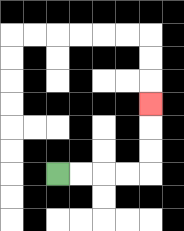{'start': '[2, 7]', 'end': '[6, 4]', 'path_directions': 'R,R,R,R,U,U,U', 'path_coordinates': '[[2, 7], [3, 7], [4, 7], [5, 7], [6, 7], [6, 6], [6, 5], [6, 4]]'}